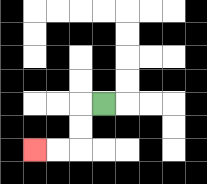{'start': '[4, 4]', 'end': '[1, 6]', 'path_directions': 'L,D,D,L,L', 'path_coordinates': '[[4, 4], [3, 4], [3, 5], [3, 6], [2, 6], [1, 6]]'}